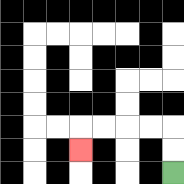{'start': '[7, 7]', 'end': '[3, 6]', 'path_directions': 'U,U,L,L,L,L,D', 'path_coordinates': '[[7, 7], [7, 6], [7, 5], [6, 5], [5, 5], [4, 5], [3, 5], [3, 6]]'}